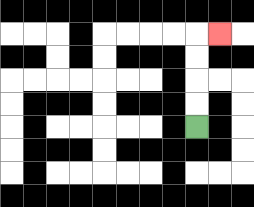{'start': '[8, 5]', 'end': '[9, 1]', 'path_directions': 'U,U,U,U,R', 'path_coordinates': '[[8, 5], [8, 4], [8, 3], [8, 2], [8, 1], [9, 1]]'}